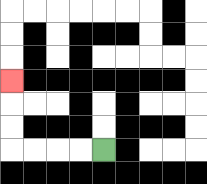{'start': '[4, 6]', 'end': '[0, 3]', 'path_directions': 'L,L,L,L,U,U,U', 'path_coordinates': '[[4, 6], [3, 6], [2, 6], [1, 6], [0, 6], [0, 5], [0, 4], [0, 3]]'}